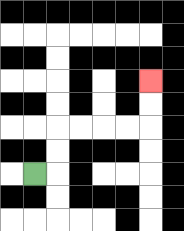{'start': '[1, 7]', 'end': '[6, 3]', 'path_directions': 'R,U,U,R,R,R,R,U,U', 'path_coordinates': '[[1, 7], [2, 7], [2, 6], [2, 5], [3, 5], [4, 5], [5, 5], [6, 5], [6, 4], [6, 3]]'}